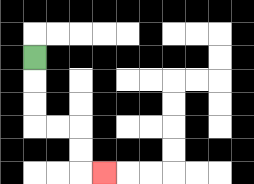{'start': '[1, 2]', 'end': '[4, 7]', 'path_directions': 'D,D,D,R,R,D,D,R', 'path_coordinates': '[[1, 2], [1, 3], [1, 4], [1, 5], [2, 5], [3, 5], [3, 6], [3, 7], [4, 7]]'}